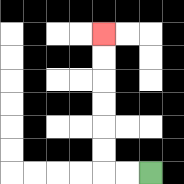{'start': '[6, 7]', 'end': '[4, 1]', 'path_directions': 'L,L,U,U,U,U,U,U', 'path_coordinates': '[[6, 7], [5, 7], [4, 7], [4, 6], [4, 5], [4, 4], [4, 3], [4, 2], [4, 1]]'}